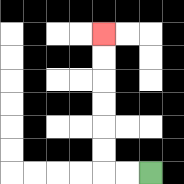{'start': '[6, 7]', 'end': '[4, 1]', 'path_directions': 'L,L,U,U,U,U,U,U', 'path_coordinates': '[[6, 7], [5, 7], [4, 7], [4, 6], [4, 5], [4, 4], [4, 3], [4, 2], [4, 1]]'}